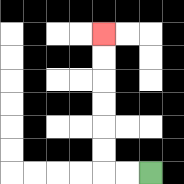{'start': '[6, 7]', 'end': '[4, 1]', 'path_directions': 'L,L,U,U,U,U,U,U', 'path_coordinates': '[[6, 7], [5, 7], [4, 7], [4, 6], [4, 5], [4, 4], [4, 3], [4, 2], [4, 1]]'}